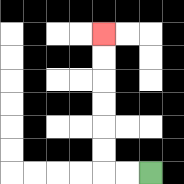{'start': '[6, 7]', 'end': '[4, 1]', 'path_directions': 'L,L,U,U,U,U,U,U', 'path_coordinates': '[[6, 7], [5, 7], [4, 7], [4, 6], [4, 5], [4, 4], [4, 3], [4, 2], [4, 1]]'}